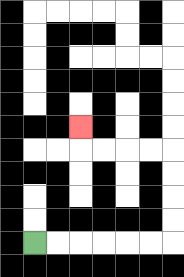{'start': '[1, 10]', 'end': '[3, 5]', 'path_directions': 'R,R,R,R,R,R,U,U,U,U,L,L,L,L,U', 'path_coordinates': '[[1, 10], [2, 10], [3, 10], [4, 10], [5, 10], [6, 10], [7, 10], [7, 9], [7, 8], [7, 7], [7, 6], [6, 6], [5, 6], [4, 6], [3, 6], [3, 5]]'}